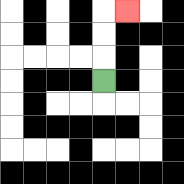{'start': '[4, 3]', 'end': '[5, 0]', 'path_directions': 'U,U,U,R', 'path_coordinates': '[[4, 3], [4, 2], [4, 1], [4, 0], [5, 0]]'}